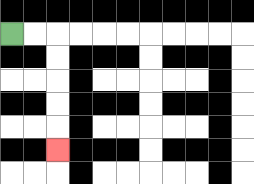{'start': '[0, 1]', 'end': '[2, 6]', 'path_directions': 'R,R,D,D,D,D,D', 'path_coordinates': '[[0, 1], [1, 1], [2, 1], [2, 2], [2, 3], [2, 4], [2, 5], [2, 6]]'}